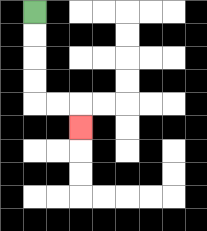{'start': '[1, 0]', 'end': '[3, 5]', 'path_directions': 'D,D,D,D,R,R,D', 'path_coordinates': '[[1, 0], [1, 1], [1, 2], [1, 3], [1, 4], [2, 4], [3, 4], [3, 5]]'}